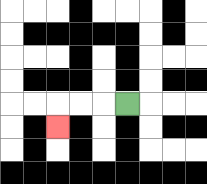{'start': '[5, 4]', 'end': '[2, 5]', 'path_directions': 'L,L,L,D', 'path_coordinates': '[[5, 4], [4, 4], [3, 4], [2, 4], [2, 5]]'}